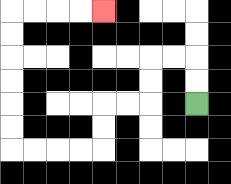{'start': '[8, 4]', 'end': '[4, 0]', 'path_directions': 'U,U,L,L,D,D,L,L,D,D,L,L,L,L,U,U,U,U,U,U,R,R,R,R', 'path_coordinates': '[[8, 4], [8, 3], [8, 2], [7, 2], [6, 2], [6, 3], [6, 4], [5, 4], [4, 4], [4, 5], [4, 6], [3, 6], [2, 6], [1, 6], [0, 6], [0, 5], [0, 4], [0, 3], [0, 2], [0, 1], [0, 0], [1, 0], [2, 0], [3, 0], [4, 0]]'}